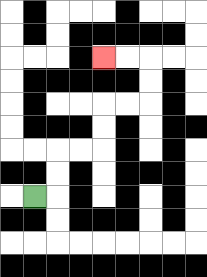{'start': '[1, 8]', 'end': '[4, 2]', 'path_directions': 'R,U,U,R,R,U,U,R,R,U,U,L,L', 'path_coordinates': '[[1, 8], [2, 8], [2, 7], [2, 6], [3, 6], [4, 6], [4, 5], [4, 4], [5, 4], [6, 4], [6, 3], [6, 2], [5, 2], [4, 2]]'}